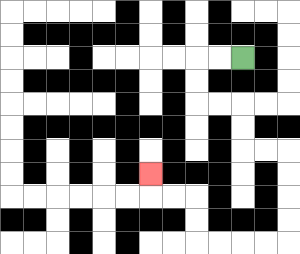{'start': '[10, 2]', 'end': '[6, 7]', 'path_directions': 'L,L,D,D,R,R,D,D,R,R,D,D,D,D,L,L,L,L,U,U,L,L,U', 'path_coordinates': '[[10, 2], [9, 2], [8, 2], [8, 3], [8, 4], [9, 4], [10, 4], [10, 5], [10, 6], [11, 6], [12, 6], [12, 7], [12, 8], [12, 9], [12, 10], [11, 10], [10, 10], [9, 10], [8, 10], [8, 9], [8, 8], [7, 8], [6, 8], [6, 7]]'}